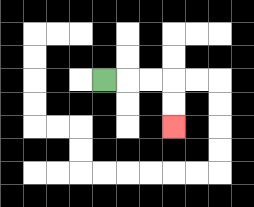{'start': '[4, 3]', 'end': '[7, 5]', 'path_directions': 'R,R,R,D,D', 'path_coordinates': '[[4, 3], [5, 3], [6, 3], [7, 3], [7, 4], [7, 5]]'}